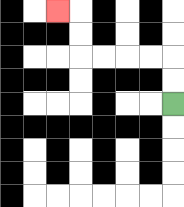{'start': '[7, 4]', 'end': '[2, 0]', 'path_directions': 'U,U,L,L,L,L,U,U,L', 'path_coordinates': '[[7, 4], [7, 3], [7, 2], [6, 2], [5, 2], [4, 2], [3, 2], [3, 1], [3, 0], [2, 0]]'}